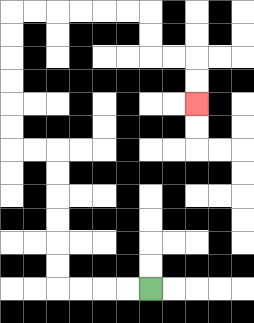{'start': '[6, 12]', 'end': '[8, 4]', 'path_directions': 'L,L,L,L,U,U,U,U,U,U,L,L,U,U,U,U,U,U,R,R,R,R,R,R,D,D,R,R,D,D', 'path_coordinates': '[[6, 12], [5, 12], [4, 12], [3, 12], [2, 12], [2, 11], [2, 10], [2, 9], [2, 8], [2, 7], [2, 6], [1, 6], [0, 6], [0, 5], [0, 4], [0, 3], [0, 2], [0, 1], [0, 0], [1, 0], [2, 0], [3, 0], [4, 0], [5, 0], [6, 0], [6, 1], [6, 2], [7, 2], [8, 2], [8, 3], [8, 4]]'}